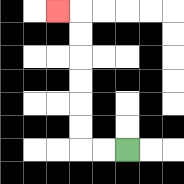{'start': '[5, 6]', 'end': '[2, 0]', 'path_directions': 'L,L,U,U,U,U,U,U,L', 'path_coordinates': '[[5, 6], [4, 6], [3, 6], [3, 5], [3, 4], [3, 3], [3, 2], [3, 1], [3, 0], [2, 0]]'}